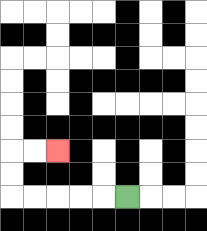{'start': '[5, 8]', 'end': '[2, 6]', 'path_directions': 'L,L,L,L,L,U,U,R,R', 'path_coordinates': '[[5, 8], [4, 8], [3, 8], [2, 8], [1, 8], [0, 8], [0, 7], [0, 6], [1, 6], [2, 6]]'}